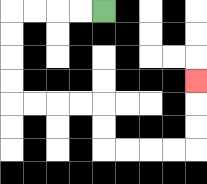{'start': '[4, 0]', 'end': '[8, 3]', 'path_directions': 'L,L,L,L,D,D,D,D,R,R,R,R,D,D,R,R,R,R,U,U,U', 'path_coordinates': '[[4, 0], [3, 0], [2, 0], [1, 0], [0, 0], [0, 1], [0, 2], [0, 3], [0, 4], [1, 4], [2, 4], [3, 4], [4, 4], [4, 5], [4, 6], [5, 6], [6, 6], [7, 6], [8, 6], [8, 5], [8, 4], [8, 3]]'}